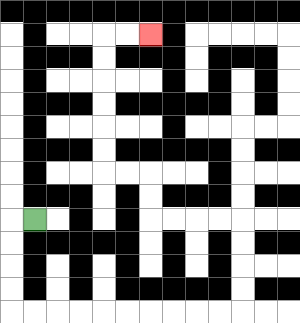{'start': '[1, 9]', 'end': '[6, 1]', 'path_directions': 'L,D,D,D,D,R,R,R,R,R,R,R,R,R,R,U,U,U,U,L,L,L,L,U,U,L,L,U,U,U,U,U,U,R,R', 'path_coordinates': '[[1, 9], [0, 9], [0, 10], [0, 11], [0, 12], [0, 13], [1, 13], [2, 13], [3, 13], [4, 13], [5, 13], [6, 13], [7, 13], [8, 13], [9, 13], [10, 13], [10, 12], [10, 11], [10, 10], [10, 9], [9, 9], [8, 9], [7, 9], [6, 9], [6, 8], [6, 7], [5, 7], [4, 7], [4, 6], [4, 5], [4, 4], [4, 3], [4, 2], [4, 1], [5, 1], [6, 1]]'}